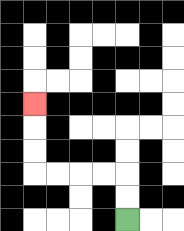{'start': '[5, 9]', 'end': '[1, 4]', 'path_directions': 'U,U,L,L,L,L,U,U,U', 'path_coordinates': '[[5, 9], [5, 8], [5, 7], [4, 7], [3, 7], [2, 7], [1, 7], [1, 6], [1, 5], [1, 4]]'}